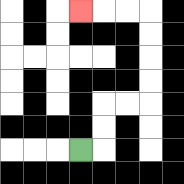{'start': '[3, 6]', 'end': '[3, 0]', 'path_directions': 'R,U,U,R,R,U,U,U,U,L,L,L', 'path_coordinates': '[[3, 6], [4, 6], [4, 5], [4, 4], [5, 4], [6, 4], [6, 3], [6, 2], [6, 1], [6, 0], [5, 0], [4, 0], [3, 0]]'}